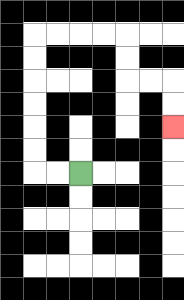{'start': '[3, 7]', 'end': '[7, 5]', 'path_directions': 'L,L,U,U,U,U,U,U,R,R,R,R,D,D,R,R,D,D', 'path_coordinates': '[[3, 7], [2, 7], [1, 7], [1, 6], [1, 5], [1, 4], [1, 3], [1, 2], [1, 1], [2, 1], [3, 1], [4, 1], [5, 1], [5, 2], [5, 3], [6, 3], [7, 3], [7, 4], [7, 5]]'}